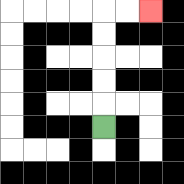{'start': '[4, 5]', 'end': '[6, 0]', 'path_directions': 'U,U,U,U,U,R,R', 'path_coordinates': '[[4, 5], [4, 4], [4, 3], [4, 2], [4, 1], [4, 0], [5, 0], [6, 0]]'}